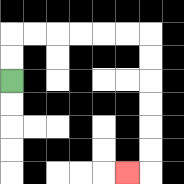{'start': '[0, 3]', 'end': '[5, 7]', 'path_directions': 'U,U,R,R,R,R,R,R,D,D,D,D,D,D,L', 'path_coordinates': '[[0, 3], [0, 2], [0, 1], [1, 1], [2, 1], [3, 1], [4, 1], [5, 1], [6, 1], [6, 2], [6, 3], [6, 4], [6, 5], [6, 6], [6, 7], [5, 7]]'}